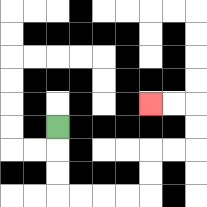{'start': '[2, 5]', 'end': '[6, 4]', 'path_directions': 'D,D,D,R,R,R,R,U,U,R,R,U,U,L,L', 'path_coordinates': '[[2, 5], [2, 6], [2, 7], [2, 8], [3, 8], [4, 8], [5, 8], [6, 8], [6, 7], [6, 6], [7, 6], [8, 6], [8, 5], [8, 4], [7, 4], [6, 4]]'}